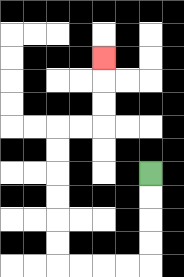{'start': '[6, 7]', 'end': '[4, 2]', 'path_directions': 'D,D,D,D,L,L,L,L,U,U,U,U,U,U,R,R,U,U,U', 'path_coordinates': '[[6, 7], [6, 8], [6, 9], [6, 10], [6, 11], [5, 11], [4, 11], [3, 11], [2, 11], [2, 10], [2, 9], [2, 8], [2, 7], [2, 6], [2, 5], [3, 5], [4, 5], [4, 4], [4, 3], [4, 2]]'}